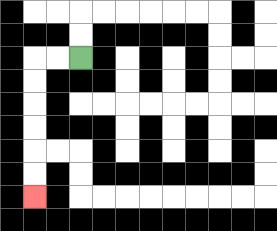{'start': '[3, 2]', 'end': '[1, 8]', 'path_directions': 'L,L,D,D,D,D,D,D', 'path_coordinates': '[[3, 2], [2, 2], [1, 2], [1, 3], [1, 4], [1, 5], [1, 6], [1, 7], [1, 8]]'}